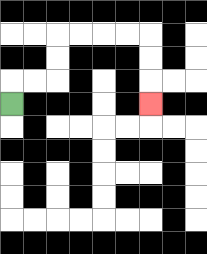{'start': '[0, 4]', 'end': '[6, 4]', 'path_directions': 'U,R,R,U,U,R,R,R,R,D,D,D', 'path_coordinates': '[[0, 4], [0, 3], [1, 3], [2, 3], [2, 2], [2, 1], [3, 1], [4, 1], [5, 1], [6, 1], [6, 2], [6, 3], [6, 4]]'}